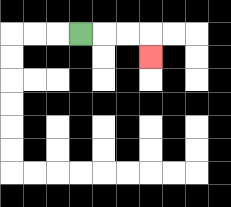{'start': '[3, 1]', 'end': '[6, 2]', 'path_directions': 'R,R,R,D', 'path_coordinates': '[[3, 1], [4, 1], [5, 1], [6, 1], [6, 2]]'}